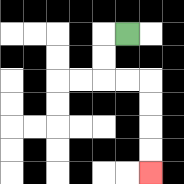{'start': '[5, 1]', 'end': '[6, 7]', 'path_directions': 'L,D,D,R,R,D,D,D,D', 'path_coordinates': '[[5, 1], [4, 1], [4, 2], [4, 3], [5, 3], [6, 3], [6, 4], [6, 5], [6, 6], [6, 7]]'}